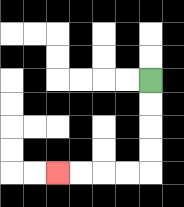{'start': '[6, 3]', 'end': '[2, 7]', 'path_directions': 'D,D,D,D,L,L,L,L', 'path_coordinates': '[[6, 3], [6, 4], [6, 5], [6, 6], [6, 7], [5, 7], [4, 7], [3, 7], [2, 7]]'}